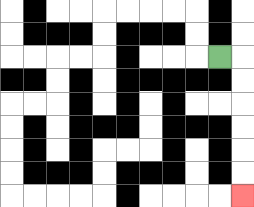{'start': '[9, 2]', 'end': '[10, 8]', 'path_directions': 'R,D,D,D,D,D,D', 'path_coordinates': '[[9, 2], [10, 2], [10, 3], [10, 4], [10, 5], [10, 6], [10, 7], [10, 8]]'}